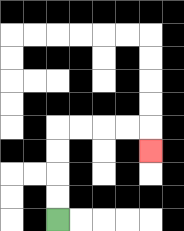{'start': '[2, 9]', 'end': '[6, 6]', 'path_directions': 'U,U,U,U,R,R,R,R,D', 'path_coordinates': '[[2, 9], [2, 8], [2, 7], [2, 6], [2, 5], [3, 5], [4, 5], [5, 5], [6, 5], [6, 6]]'}